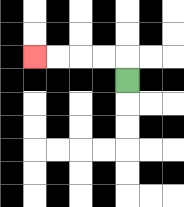{'start': '[5, 3]', 'end': '[1, 2]', 'path_directions': 'U,L,L,L,L', 'path_coordinates': '[[5, 3], [5, 2], [4, 2], [3, 2], [2, 2], [1, 2]]'}